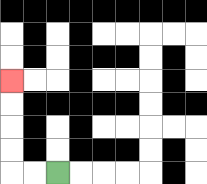{'start': '[2, 7]', 'end': '[0, 3]', 'path_directions': 'L,L,U,U,U,U', 'path_coordinates': '[[2, 7], [1, 7], [0, 7], [0, 6], [0, 5], [0, 4], [0, 3]]'}